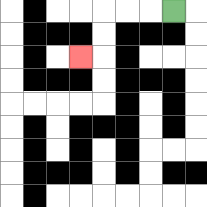{'start': '[7, 0]', 'end': '[3, 2]', 'path_directions': 'L,L,L,D,D,L', 'path_coordinates': '[[7, 0], [6, 0], [5, 0], [4, 0], [4, 1], [4, 2], [3, 2]]'}